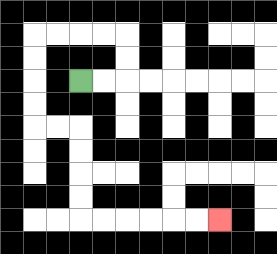{'start': '[3, 3]', 'end': '[9, 9]', 'path_directions': 'R,R,U,U,L,L,L,L,D,D,D,D,R,R,D,D,D,D,R,R,R,R,R,R', 'path_coordinates': '[[3, 3], [4, 3], [5, 3], [5, 2], [5, 1], [4, 1], [3, 1], [2, 1], [1, 1], [1, 2], [1, 3], [1, 4], [1, 5], [2, 5], [3, 5], [3, 6], [3, 7], [3, 8], [3, 9], [4, 9], [5, 9], [6, 9], [7, 9], [8, 9], [9, 9]]'}